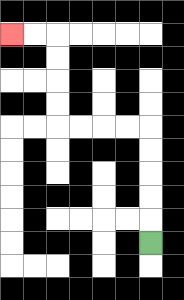{'start': '[6, 10]', 'end': '[0, 1]', 'path_directions': 'U,U,U,U,U,L,L,L,L,U,U,U,U,L,L', 'path_coordinates': '[[6, 10], [6, 9], [6, 8], [6, 7], [6, 6], [6, 5], [5, 5], [4, 5], [3, 5], [2, 5], [2, 4], [2, 3], [2, 2], [2, 1], [1, 1], [0, 1]]'}